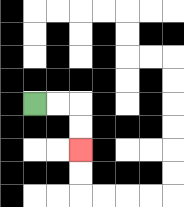{'start': '[1, 4]', 'end': '[3, 6]', 'path_directions': 'R,R,D,D', 'path_coordinates': '[[1, 4], [2, 4], [3, 4], [3, 5], [3, 6]]'}